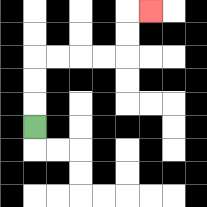{'start': '[1, 5]', 'end': '[6, 0]', 'path_directions': 'U,U,U,R,R,R,R,U,U,R', 'path_coordinates': '[[1, 5], [1, 4], [1, 3], [1, 2], [2, 2], [3, 2], [4, 2], [5, 2], [5, 1], [5, 0], [6, 0]]'}